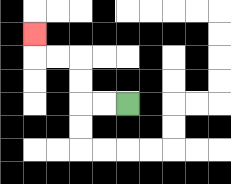{'start': '[5, 4]', 'end': '[1, 1]', 'path_directions': 'L,L,U,U,L,L,U', 'path_coordinates': '[[5, 4], [4, 4], [3, 4], [3, 3], [3, 2], [2, 2], [1, 2], [1, 1]]'}